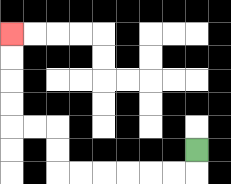{'start': '[8, 6]', 'end': '[0, 1]', 'path_directions': 'D,L,L,L,L,L,L,U,U,L,L,U,U,U,U', 'path_coordinates': '[[8, 6], [8, 7], [7, 7], [6, 7], [5, 7], [4, 7], [3, 7], [2, 7], [2, 6], [2, 5], [1, 5], [0, 5], [0, 4], [0, 3], [0, 2], [0, 1]]'}